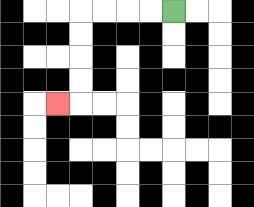{'start': '[7, 0]', 'end': '[2, 4]', 'path_directions': 'L,L,L,L,D,D,D,D,L', 'path_coordinates': '[[7, 0], [6, 0], [5, 0], [4, 0], [3, 0], [3, 1], [3, 2], [3, 3], [3, 4], [2, 4]]'}